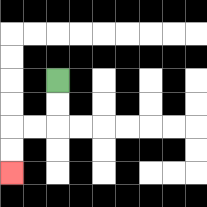{'start': '[2, 3]', 'end': '[0, 7]', 'path_directions': 'D,D,L,L,D,D', 'path_coordinates': '[[2, 3], [2, 4], [2, 5], [1, 5], [0, 5], [0, 6], [0, 7]]'}